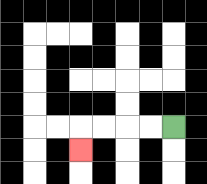{'start': '[7, 5]', 'end': '[3, 6]', 'path_directions': 'L,L,L,L,D', 'path_coordinates': '[[7, 5], [6, 5], [5, 5], [4, 5], [3, 5], [3, 6]]'}